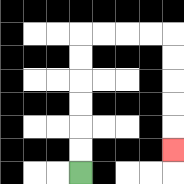{'start': '[3, 7]', 'end': '[7, 6]', 'path_directions': 'U,U,U,U,U,U,R,R,R,R,D,D,D,D,D', 'path_coordinates': '[[3, 7], [3, 6], [3, 5], [3, 4], [3, 3], [3, 2], [3, 1], [4, 1], [5, 1], [6, 1], [7, 1], [7, 2], [7, 3], [7, 4], [7, 5], [7, 6]]'}